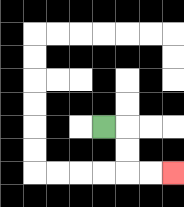{'start': '[4, 5]', 'end': '[7, 7]', 'path_directions': 'R,D,D,R,R', 'path_coordinates': '[[4, 5], [5, 5], [5, 6], [5, 7], [6, 7], [7, 7]]'}